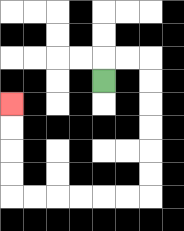{'start': '[4, 3]', 'end': '[0, 4]', 'path_directions': 'U,R,R,D,D,D,D,D,D,L,L,L,L,L,L,U,U,U,U', 'path_coordinates': '[[4, 3], [4, 2], [5, 2], [6, 2], [6, 3], [6, 4], [6, 5], [6, 6], [6, 7], [6, 8], [5, 8], [4, 8], [3, 8], [2, 8], [1, 8], [0, 8], [0, 7], [0, 6], [0, 5], [0, 4]]'}